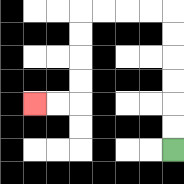{'start': '[7, 6]', 'end': '[1, 4]', 'path_directions': 'U,U,U,U,U,U,L,L,L,L,D,D,D,D,L,L', 'path_coordinates': '[[7, 6], [7, 5], [7, 4], [7, 3], [7, 2], [7, 1], [7, 0], [6, 0], [5, 0], [4, 0], [3, 0], [3, 1], [3, 2], [3, 3], [3, 4], [2, 4], [1, 4]]'}